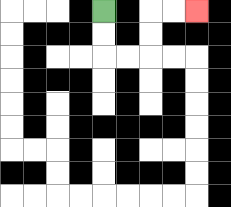{'start': '[4, 0]', 'end': '[8, 0]', 'path_directions': 'D,D,R,R,U,U,R,R', 'path_coordinates': '[[4, 0], [4, 1], [4, 2], [5, 2], [6, 2], [6, 1], [6, 0], [7, 0], [8, 0]]'}